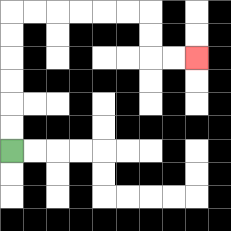{'start': '[0, 6]', 'end': '[8, 2]', 'path_directions': 'U,U,U,U,U,U,R,R,R,R,R,R,D,D,R,R', 'path_coordinates': '[[0, 6], [0, 5], [0, 4], [0, 3], [0, 2], [0, 1], [0, 0], [1, 0], [2, 0], [3, 0], [4, 0], [5, 0], [6, 0], [6, 1], [6, 2], [7, 2], [8, 2]]'}